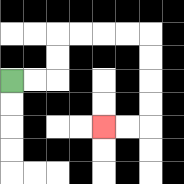{'start': '[0, 3]', 'end': '[4, 5]', 'path_directions': 'R,R,U,U,R,R,R,R,D,D,D,D,L,L', 'path_coordinates': '[[0, 3], [1, 3], [2, 3], [2, 2], [2, 1], [3, 1], [4, 1], [5, 1], [6, 1], [6, 2], [6, 3], [6, 4], [6, 5], [5, 5], [4, 5]]'}